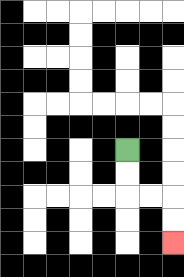{'start': '[5, 6]', 'end': '[7, 10]', 'path_directions': 'D,D,R,R,D,D', 'path_coordinates': '[[5, 6], [5, 7], [5, 8], [6, 8], [7, 8], [7, 9], [7, 10]]'}